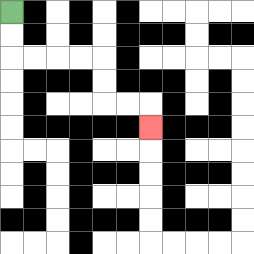{'start': '[0, 0]', 'end': '[6, 5]', 'path_directions': 'D,D,R,R,R,R,D,D,R,R,D', 'path_coordinates': '[[0, 0], [0, 1], [0, 2], [1, 2], [2, 2], [3, 2], [4, 2], [4, 3], [4, 4], [5, 4], [6, 4], [6, 5]]'}